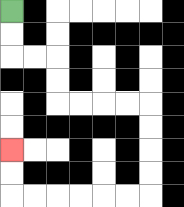{'start': '[0, 0]', 'end': '[0, 6]', 'path_directions': 'D,D,R,R,D,D,R,R,R,R,D,D,D,D,L,L,L,L,L,L,U,U', 'path_coordinates': '[[0, 0], [0, 1], [0, 2], [1, 2], [2, 2], [2, 3], [2, 4], [3, 4], [4, 4], [5, 4], [6, 4], [6, 5], [6, 6], [6, 7], [6, 8], [5, 8], [4, 8], [3, 8], [2, 8], [1, 8], [0, 8], [0, 7], [0, 6]]'}